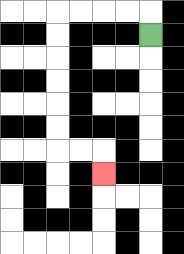{'start': '[6, 1]', 'end': '[4, 7]', 'path_directions': 'U,L,L,L,L,D,D,D,D,D,D,R,R,D', 'path_coordinates': '[[6, 1], [6, 0], [5, 0], [4, 0], [3, 0], [2, 0], [2, 1], [2, 2], [2, 3], [2, 4], [2, 5], [2, 6], [3, 6], [4, 6], [4, 7]]'}